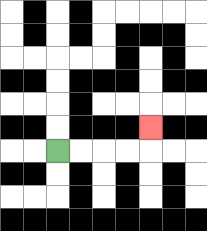{'start': '[2, 6]', 'end': '[6, 5]', 'path_directions': 'R,R,R,R,U', 'path_coordinates': '[[2, 6], [3, 6], [4, 6], [5, 6], [6, 6], [6, 5]]'}